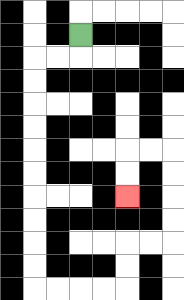{'start': '[3, 1]', 'end': '[5, 8]', 'path_directions': 'D,L,L,D,D,D,D,D,D,D,D,D,D,R,R,R,R,U,U,R,R,U,U,U,U,L,L,D,D', 'path_coordinates': '[[3, 1], [3, 2], [2, 2], [1, 2], [1, 3], [1, 4], [1, 5], [1, 6], [1, 7], [1, 8], [1, 9], [1, 10], [1, 11], [1, 12], [2, 12], [3, 12], [4, 12], [5, 12], [5, 11], [5, 10], [6, 10], [7, 10], [7, 9], [7, 8], [7, 7], [7, 6], [6, 6], [5, 6], [5, 7], [5, 8]]'}